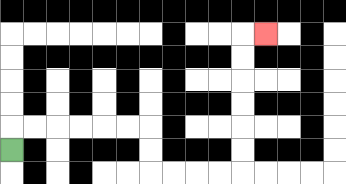{'start': '[0, 6]', 'end': '[11, 1]', 'path_directions': 'U,R,R,R,R,R,R,D,D,R,R,R,R,U,U,U,U,U,U,R', 'path_coordinates': '[[0, 6], [0, 5], [1, 5], [2, 5], [3, 5], [4, 5], [5, 5], [6, 5], [6, 6], [6, 7], [7, 7], [8, 7], [9, 7], [10, 7], [10, 6], [10, 5], [10, 4], [10, 3], [10, 2], [10, 1], [11, 1]]'}